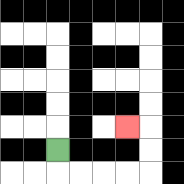{'start': '[2, 6]', 'end': '[5, 5]', 'path_directions': 'D,R,R,R,R,U,U,L', 'path_coordinates': '[[2, 6], [2, 7], [3, 7], [4, 7], [5, 7], [6, 7], [6, 6], [6, 5], [5, 5]]'}